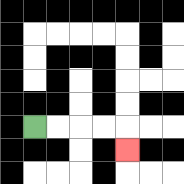{'start': '[1, 5]', 'end': '[5, 6]', 'path_directions': 'R,R,R,R,D', 'path_coordinates': '[[1, 5], [2, 5], [3, 5], [4, 5], [5, 5], [5, 6]]'}